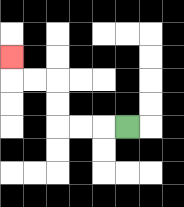{'start': '[5, 5]', 'end': '[0, 2]', 'path_directions': 'L,L,L,U,U,L,L,U', 'path_coordinates': '[[5, 5], [4, 5], [3, 5], [2, 5], [2, 4], [2, 3], [1, 3], [0, 3], [0, 2]]'}